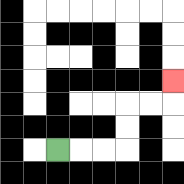{'start': '[2, 6]', 'end': '[7, 3]', 'path_directions': 'R,R,R,U,U,R,R,U', 'path_coordinates': '[[2, 6], [3, 6], [4, 6], [5, 6], [5, 5], [5, 4], [6, 4], [7, 4], [7, 3]]'}